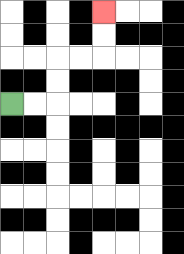{'start': '[0, 4]', 'end': '[4, 0]', 'path_directions': 'R,R,U,U,R,R,U,U', 'path_coordinates': '[[0, 4], [1, 4], [2, 4], [2, 3], [2, 2], [3, 2], [4, 2], [4, 1], [4, 0]]'}